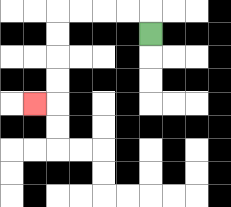{'start': '[6, 1]', 'end': '[1, 4]', 'path_directions': 'U,L,L,L,L,D,D,D,D,L', 'path_coordinates': '[[6, 1], [6, 0], [5, 0], [4, 0], [3, 0], [2, 0], [2, 1], [2, 2], [2, 3], [2, 4], [1, 4]]'}